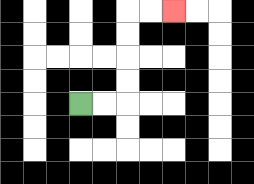{'start': '[3, 4]', 'end': '[7, 0]', 'path_directions': 'R,R,U,U,U,U,R,R', 'path_coordinates': '[[3, 4], [4, 4], [5, 4], [5, 3], [5, 2], [5, 1], [5, 0], [6, 0], [7, 0]]'}